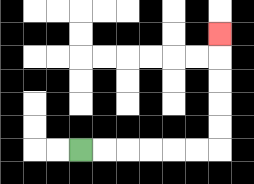{'start': '[3, 6]', 'end': '[9, 1]', 'path_directions': 'R,R,R,R,R,R,U,U,U,U,U', 'path_coordinates': '[[3, 6], [4, 6], [5, 6], [6, 6], [7, 6], [8, 6], [9, 6], [9, 5], [9, 4], [9, 3], [9, 2], [9, 1]]'}